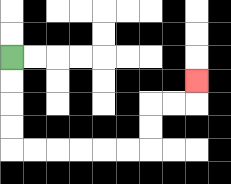{'start': '[0, 2]', 'end': '[8, 3]', 'path_directions': 'D,D,D,D,R,R,R,R,R,R,U,U,R,R,U', 'path_coordinates': '[[0, 2], [0, 3], [0, 4], [0, 5], [0, 6], [1, 6], [2, 6], [3, 6], [4, 6], [5, 6], [6, 6], [6, 5], [6, 4], [7, 4], [8, 4], [8, 3]]'}